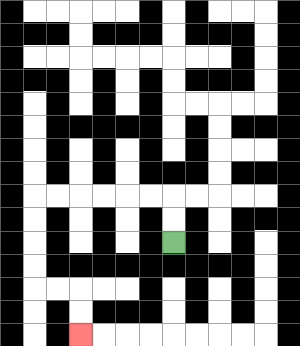{'start': '[7, 10]', 'end': '[3, 14]', 'path_directions': 'U,U,L,L,L,L,L,L,D,D,D,D,R,R,D,D', 'path_coordinates': '[[7, 10], [7, 9], [7, 8], [6, 8], [5, 8], [4, 8], [3, 8], [2, 8], [1, 8], [1, 9], [1, 10], [1, 11], [1, 12], [2, 12], [3, 12], [3, 13], [3, 14]]'}